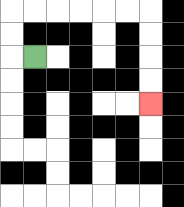{'start': '[1, 2]', 'end': '[6, 4]', 'path_directions': 'L,U,U,R,R,R,R,R,R,D,D,D,D', 'path_coordinates': '[[1, 2], [0, 2], [0, 1], [0, 0], [1, 0], [2, 0], [3, 0], [4, 0], [5, 0], [6, 0], [6, 1], [6, 2], [6, 3], [6, 4]]'}